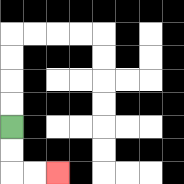{'start': '[0, 5]', 'end': '[2, 7]', 'path_directions': 'D,D,R,R', 'path_coordinates': '[[0, 5], [0, 6], [0, 7], [1, 7], [2, 7]]'}